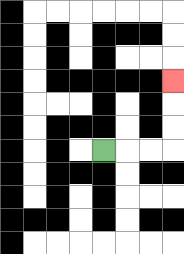{'start': '[4, 6]', 'end': '[7, 3]', 'path_directions': 'R,R,R,U,U,U', 'path_coordinates': '[[4, 6], [5, 6], [6, 6], [7, 6], [7, 5], [7, 4], [7, 3]]'}